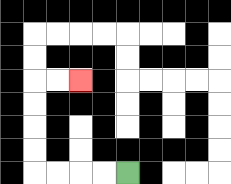{'start': '[5, 7]', 'end': '[3, 3]', 'path_directions': 'L,L,L,L,U,U,U,U,R,R', 'path_coordinates': '[[5, 7], [4, 7], [3, 7], [2, 7], [1, 7], [1, 6], [1, 5], [1, 4], [1, 3], [2, 3], [3, 3]]'}